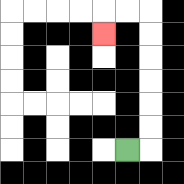{'start': '[5, 6]', 'end': '[4, 1]', 'path_directions': 'R,U,U,U,U,U,U,L,L,D', 'path_coordinates': '[[5, 6], [6, 6], [6, 5], [6, 4], [6, 3], [6, 2], [6, 1], [6, 0], [5, 0], [4, 0], [4, 1]]'}